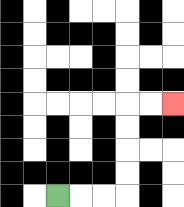{'start': '[2, 8]', 'end': '[7, 4]', 'path_directions': 'R,R,R,U,U,U,U,R,R', 'path_coordinates': '[[2, 8], [3, 8], [4, 8], [5, 8], [5, 7], [5, 6], [5, 5], [5, 4], [6, 4], [7, 4]]'}